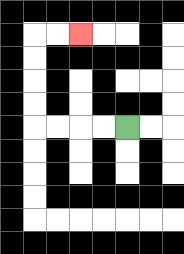{'start': '[5, 5]', 'end': '[3, 1]', 'path_directions': 'L,L,L,L,U,U,U,U,R,R', 'path_coordinates': '[[5, 5], [4, 5], [3, 5], [2, 5], [1, 5], [1, 4], [1, 3], [1, 2], [1, 1], [2, 1], [3, 1]]'}